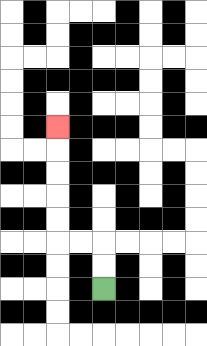{'start': '[4, 12]', 'end': '[2, 5]', 'path_directions': 'U,U,L,L,U,U,U,U,U', 'path_coordinates': '[[4, 12], [4, 11], [4, 10], [3, 10], [2, 10], [2, 9], [2, 8], [2, 7], [2, 6], [2, 5]]'}